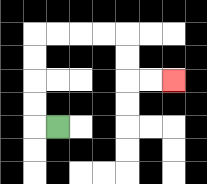{'start': '[2, 5]', 'end': '[7, 3]', 'path_directions': 'L,U,U,U,U,R,R,R,R,D,D,R,R', 'path_coordinates': '[[2, 5], [1, 5], [1, 4], [1, 3], [1, 2], [1, 1], [2, 1], [3, 1], [4, 1], [5, 1], [5, 2], [5, 3], [6, 3], [7, 3]]'}